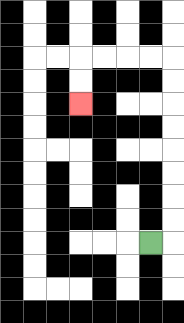{'start': '[6, 10]', 'end': '[3, 4]', 'path_directions': 'R,U,U,U,U,U,U,U,U,L,L,L,L,D,D', 'path_coordinates': '[[6, 10], [7, 10], [7, 9], [7, 8], [7, 7], [7, 6], [7, 5], [7, 4], [7, 3], [7, 2], [6, 2], [5, 2], [4, 2], [3, 2], [3, 3], [3, 4]]'}